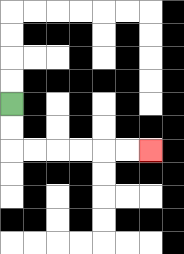{'start': '[0, 4]', 'end': '[6, 6]', 'path_directions': 'D,D,R,R,R,R,R,R', 'path_coordinates': '[[0, 4], [0, 5], [0, 6], [1, 6], [2, 6], [3, 6], [4, 6], [5, 6], [6, 6]]'}